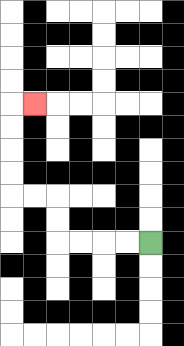{'start': '[6, 10]', 'end': '[1, 4]', 'path_directions': 'L,L,L,L,U,U,L,L,U,U,U,U,R', 'path_coordinates': '[[6, 10], [5, 10], [4, 10], [3, 10], [2, 10], [2, 9], [2, 8], [1, 8], [0, 8], [0, 7], [0, 6], [0, 5], [0, 4], [1, 4]]'}